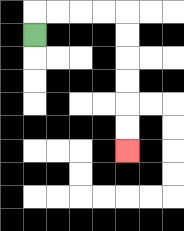{'start': '[1, 1]', 'end': '[5, 6]', 'path_directions': 'U,R,R,R,R,D,D,D,D,D,D', 'path_coordinates': '[[1, 1], [1, 0], [2, 0], [3, 0], [4, 0], [5, 0], [5, 1], [5, 2], [5, 3], [5, 4], [5, 5], [5, 6]]'}